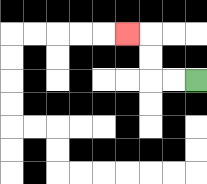{'start': '[8, 3]', 'end': '[5, 1]', 'path_directions': 'L,L,U,U,L', 'path_coordinates': '[[8, 3], [7, 3], [6, 3], [6, 2], [6, 1], [5, 1]]'}